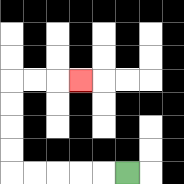{'start': '[5, 7]', 'end': '[3, 3]', 'path_directions': 'L,L,L,L,L,U,U,U,U,R,R,R', 'path_coordinates': '[[5, 7], [4, 7], [3, 7], [2, 7], [1, 7], [0, 7], [0, 6], [0, 5], [0, 4], [0, 3], [1, 3], [2, 3], [3, 3]]'}